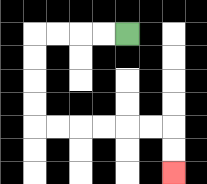{'start': '[5, 1]', 'end': '[7, 7]', 'path_directions': 'L,L,L,L,D,D,D,D,R,R,R,R,R,R,D,D', 'path_coordinates': '[[5, 1], [4, 1], [3, 1], [2, 1], [1, 1], [1, 2], [1, 3], [1, 4], [1, 5], [2, 5], [3, 5], [4, 5], [5, 5], [6, 5], [7, 5], [7, 6], [7, 7]]'}